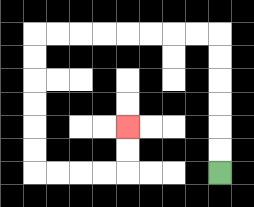{'start': '[9, 7]', 'end': '[5, 5]', 'path_directions': 'U,U,U,U,U,U,L,L,L,L,L,L,L,L,D,D,D,D,D,D,R,R,R,R,U,U', 'path_coordinates': '[[9, 7], [9, 6], [9, 5], [9, 4], [9, 3], [9, 2], [9, 1], [8, 1], [7, 1], [6, 1], [5, 1], [4, 1], [3, 1], [2, 1], [1, 1], [1, 2], [1, 3], [1, 4], [1, 5], [1, 6], [1, 7], [2, 7], [3, 7], [4, 7], [5, 7], [5, 6], [5, 5]]'}